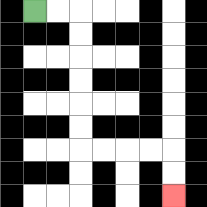{'start': '[1, 0]', 'end': '[7, 8]', 'path_directions': 'R,R,D,D,D,D,D,D,R,R,R,R,D,D', 'path_coordinates': '[[1, 0], [2, 0], [3, 0], [3, 1], [3, 2], [3, 3], [3, 4], [3, 5], [3, 6], [4, 6], [5, 6], [6, 6], [7, 6], [7, 7], [7, 8]]'}